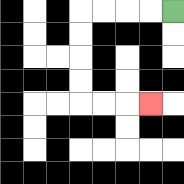{'start': '[7, 0]', 'end': '[6, 4]', 'path_directions': 'L,L,L,L,D,D,D,D,R,R,R', 'path_coordinates': '[[7, 0], [6, 0], [5, 0], [4, 0], [3, 0], [3, 1], [3, 2], [3, 3], [3, 4], [4, 4], [5, 4], [6, 4]]'}